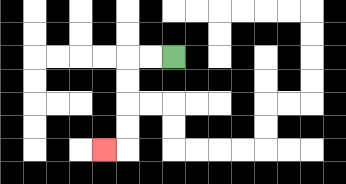{'start': '[7, 2]', 'end': '[4, 6]', 'path_directions': 'L,L,D,D,D,D,L', 'path_coordinates': '[[7, 2], [6, 2], [5, 2], [5, 3], [5, 4], [5, 5], [5, 6], [4, 6]]'}